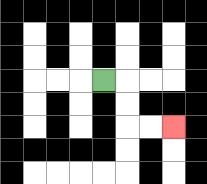{'start': '[4, 3]', 'end': '[7, 5]', 'path_directions': 'R,D,D,R,R', 'path_coordinates': '[[4, 3], [5, 3], [5, 4], [5, 5], [6, 5], [7, 5]]'}